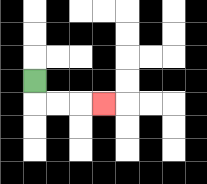{'start': '[1, 3]', 'end': '[4, 4]', 'path_directions': 'D,R,R,R', 'path_coordinates': '[[1, 3], [1, 4], [2, 4], [3, 4], [4, 4]]'}